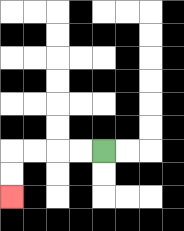{'start': '[4, 6]', 'end': '[0, 8]', 'path_directions': 'L,L,L,L,D,D', 'path_coordinates': '[[4, 6], [3, 6], [2, 6], [1, 6], [0, 6], [0, 7], [0, 8]]'}